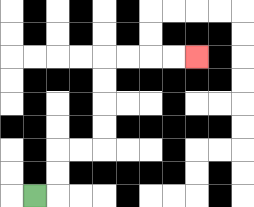{'start': '[1, 8]', 'end': '[8, 2]', 'path_directions': 'R,U,U,R,R,U,U,U,U,R,R,R,R', 'path_coordinates': '[[1, 8], [2, 8], [2, 7], [2, 6], [3, 6], [4, 6], [4, 5], [4, 4], [4, 3], [4, 2], [5, 2], [6, 2], [7, 2], [8, 2]]'}